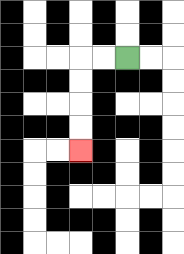{'start': '[5, 2]', 'end': '[3, 6]', 'path_directions': 'L,L,D,D,D,D', 'path_coordinates': '[[5, 2], [4, 2], [3, 2], [3, 3], [3, 4], [3, 5], [3, 6]]'}